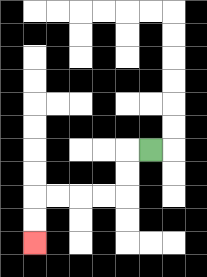{'start': '[6, 6]', 'end': '[1, 10]', 'path_directions': 'L,D,D,L,L,L,L,D,D', 'path_coordinates': '[[6, 6], [5, 6], [5, 7], [5, 8], [4, 8], [3, 8], [2, 8], [1, 8], [1, 9], [1, 10]]'}